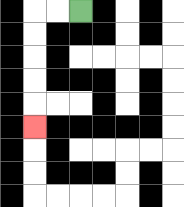{'start': '[3, 0]', 'end': '[1, 5]', 'path_directions': 'L,L,D,D,D,D,D', 'path_coordinates': '[[3, 0], [2, 0], [1, 0], [1, 1], [1, 2], [1, 3], [1, 4], [1, 5]]'}